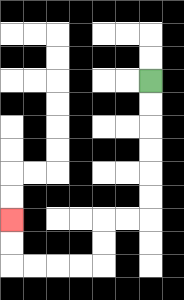{'start': '[6, 3]', 'end': '[0, 9]', 'path_directions': 'D,D,D,D,D,D,L,L,D,D,L,L,L,L,U,U', 'path_coordinates': '[[6, 3], [6, 4], [6, 5], [6, 6], [6, 7], [6, 8], [6, 9], [5, 9], [4, 9], [4, 10], [4, 11], [3, 11], [2, 11], [1, 11], [0, 11], [0, 10], [0, 9]]'}